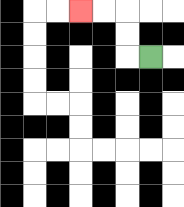{'start': '[6, 2]', 'end': '[3, 0]', 'path_directions': 'L,U,U,L,L', 'path_coordinates': '[[6, 2], [5, 2], [5, 1], [5, 0], [4, 0], [3, 0]]'}